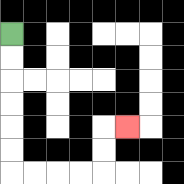{'start': '[0, 1]', 'end': '[5, 5]', 'path_directions': 'D,D,D,D,D,D,R,R,R,R,U,U,R', 'path_coordinates': '[[0, 1], [0, 2], [0, 3], [0, 4], [0, 5], [0, 6], [0, 7], [1, 7], [2, 7], [3, 7], [4, 7], [4, 6], [4, 5], [5, 5]]'}